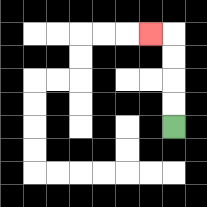{'start': '[7, 5]', 'end': '[6, 1]', 'path_directions': 'U,U,U,U,L', 'path_coordinates': '[[7, 5], [7, 4], [7, 3], [7, 2], [7, 1], [6, 1]]'}